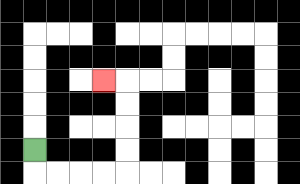{'start': '[1, 6]', 'end': '[4, 3]', 'path_directions': 'D,R,R,R,R,U,U,U,U,L', 'path_coordinates': '[[1, 6], [1, 7], [2, 7], [3, 7], [4, 7], [5, 7], [5, 6], [5, 5], [5, 4], [5, 3], [4, 3]]'}